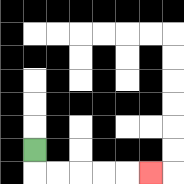{'start': '[1, 6]', 'end': '[6, 7]', 'path_directions': 'D,R,R,R,R,R', 'path_coordinates': '[[1, 6], [1, 7], [2, 7], [3, 7], [4, 7], [5, 7], [6, 7]]'}